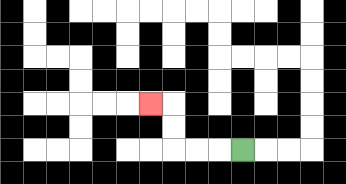{'start': '[10, 6]', 'end': '[6, 4]', 'path_directions': 'L,L,L,U,U,L', 'path_coordinates': '[[10, 6], [9, 6], [8, 6], [7, 6], [7, 5], [7, 4], [6, 4]]'}